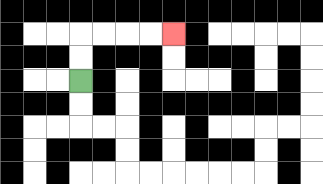{'start': '[3, 3]', 'end': '[7, 1]', 'path_directions': 'U,U,R,R,R,R', 'path_coordinates': '[[3, 3], [3, 2], [3, 1], [4, 1], [5, 1], [6, 1], [7, 1]]'}